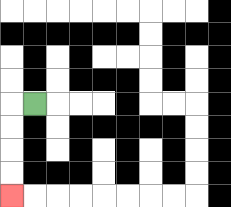{'start': '[1, 4]', 'end': '[0, 8]', 'path_directions': 'L,D,D,D,D', 'path_coordinates': '[[1, 4], [0, 4], [0, 5], [0, 6], [0, 7], [0, 8]]'}